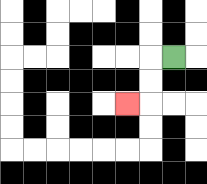{'start': '[7, 2]', 'end': '[5, 4]', 'path_directions': 'L,D,D,L', 'path_coordinates': '[[7, 2], [6, 2], [6, 3], [6, 4], [5, 4]]'}